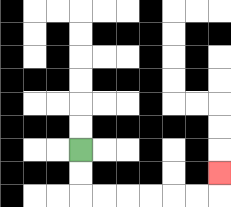{'start': '[3, 6]', 'end': '[9, 7]', 'path_directions': 'D,D,R,R,R,R,R,R,U', 'path_coordinates': '[[3, 6], [3, 7], [3, 8], [4, 8], [5, 8], [6, 8], [7, 8], [8, 8], [9, 8], [9, 7]]'}